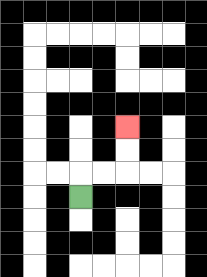{'start': '[3, 8]', 'end': '[5, 5]', 'path_directions': 'U,R,R,U,U', 'path_coordinates': '[[3, 8], [3, 7], [4, 7], [5, 7], [5, 6], [5, 5]]'}